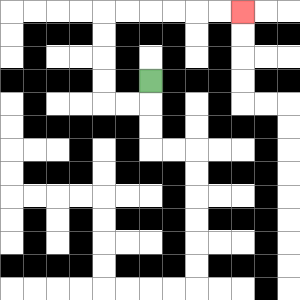{'start': '[6, 3]', 'end': '[10, 0]', 'path_directions': 'D,L,L,U,U,U,U,R,R,R,R,R,R', 'path_coordinates': '[[6, 3], [6, 4], [5, 4], [4, 4], [4, 3], [4, 2], [4, 1], [4, 0], [5, 0], [6, 0], [7, 0], [8, 0], [9, 0], [10, 0]]'}